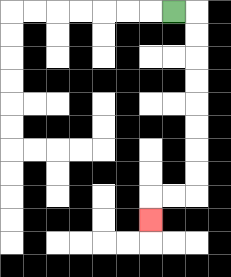{'start': '[7, 0]', 'end': '[6, 9]', 'path_directions': 'R,D,D,D,D,D,D,D,D,L,L,D', 'path_coordinates': '[[7, 0], [8, 0], [8, 1], [8, 2], [8, 3], [8, 4], [8, 5], [8, 6], [8, 7], [8, 8], [7, 8], [6, 8], [6, 9]]'}